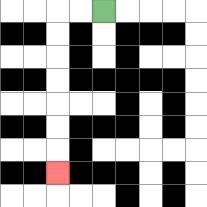{'start': '[4, 0]', 'end': '[2, 7]', 'path_directions': 'L,L,D,D,D,D,D,D,D', 'path_coordinates': '[[4, 0], [3, 0], [2, 0], [2, 1], [2, 2], [2, 3], [2, 4], [2, 5], [2, 6], [2, 7]]'}